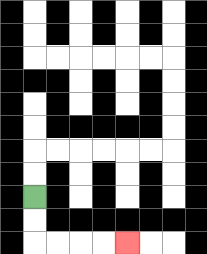{'start': '[1, 8]', 'end': '[5, 10]', 'path_directions': 'D,D,R,R,R,R', 'path_coordinates': '[[1, 8], [1, 9], [1, 10], [2, 10], [3, 10], [4, 10], [5, 10]]'}